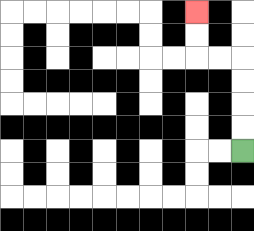{'start': '[10, 6]', 'end': '[8, 0]', 'path_directions': 'U,U,U,U,L,L,U,U', 'path_coordinates': '[[10, 6], [10, 5], [10, 4], [10, 3], [10, 2], [9, 2], [8, 2], [8, 1], [8, 0]]'}